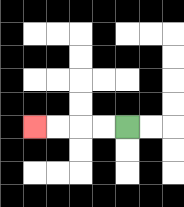{'start': '[5, 5]', 'end': '[1, 5]', 'path_directions': 'L,L,L,L', 'path_coordinates': '[[5, 5], [4, 5], [3, 5], [2, 5], [1, 5]]'}